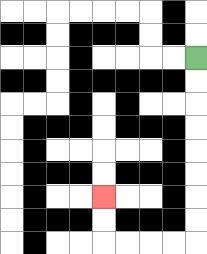{'start': '[8, 2]', 'end': '[4, 8]', 'path_directions': 'D,D,D,D,D,D,D,D,L,L,L,L,U,U', 'path_coordinates': '[[8, 2], [8, 3], [8, 4], [8, 5], [8, 6], [8, 7], [8, 8], [8, 9], [8, 10], [7, 10], [6, 10], [5, 10], [4, 10], [4, 9], [4, 8]]'}